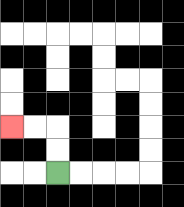{'start': '[2, 7]', 'end': '[0, 5]', 'path_directions': 'U,U,L,L', 'path_coordinates': '[[2, 7], [2, 6], [2, 5], [1, 5], [0, 5]]'}